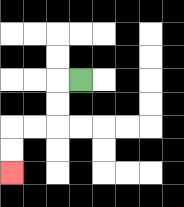{'start': '[3, 3]', 'end': '[0, 7]', 'path_directions': 'L,D,D,L,L,D,D', 'path_coordinates': '[[3, 3], [2, 3], [2, 4], [2, 5], [1, 5], [0, 5], [0, 6], [0, 7]]'}